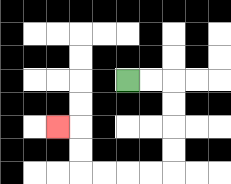{'start': '[5, 3]', 'end': '[2, 5]', 'path_directions': 'R,R,D,D,D,D,L,L,L,L,U,U,L', 'path_coordinates': '[[5, 3], [6, 3], [7, 3], [7, 4], [7, 5], [7, 6], [7, 7], [6, 7], [5, 7], [4, 7], [3, 7], [3, 6], [3, 5], [2, 5]]'}